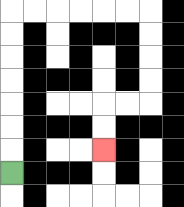{'start': '[0, 7]', 'end': '[4, 6]', 'path_directions': 'U,U,U,U,U,U,U,R,R,R,R,R,R,D,D,D,D,L,L,D,D', 'path_coordinates': '[[0, 7], [0, 6], [0, 5], [0, 4], [0, 3], [0, 2], [0, 1], [0, 0], [1, 0], [2, 0], [3, 0], [4, 0], [5, 0], [6, 0], [6, 1], [6, 2], [6, 3], [6, 4], [5, 4], [4, 4], [4, 5], [4, 6]]'}